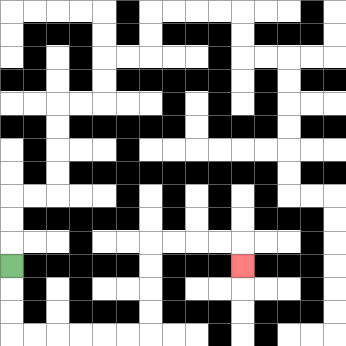{'start': '[0, 11]', 'end': '[10, 11]', 'path_directions': 'D,D,D,R,R,R,R,R,R,U,U,U,U,R,R,R,R,D', 'path_coordinates': '[[0, 11], [0, 12], [0, 13], [0, 14], [1, 14], [2, 14], [3, 14], [4, 14], [5, 14], [6, 14], [6, 13], [6, 12], [6, 11], [6, 10], [7, 10], [8, 10], [9, 10], [10, 10], [10, 11]]'}